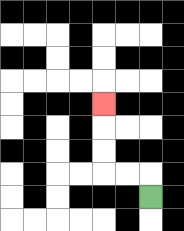{'start': '[6, 8]', 'end': '[4, 4]', 'path_directions': 'U,L,L,U,U,U', 'path_coordinates': '[[6, 8], [6, 7], [5, 7], [4, 7], [4, 6], [4, 5], [4, 4]]'}